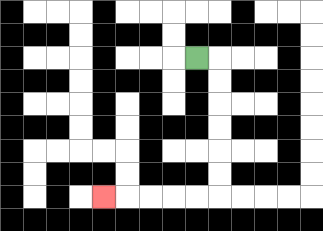{'start': '[8, 2]', 'end': '[4, 8]', 'path_directions': 'R,D,D,D,D,D,D,L,L,L,L,L', 'path_coordinates': '[[8, 2], [9, 2], [9, 3], [9, 4], [9, 5], [9, 6], [9, 7], [9, 8], [8, 8], [7, 8], [6, 8], [5, 8], [4, 8]]'}